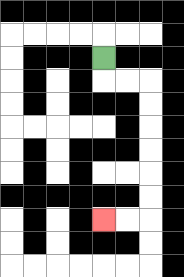{'start': '[4, 2]', 'end': '[4, 9]', 'path_directions': 'D,R,R,D,D,D,D,D,D,L,L', 'path_coordinates': '[[4, 2], [4, 3], [5, 3], [6, 3], [6, 4], [6, 5], [6, 6], [6, 7], [6, 8], [6, 9], [5, 9], [4, 9]]'}